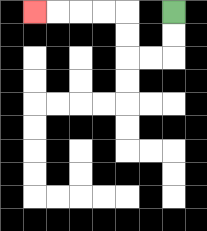{'start': '[7, 0]', 'end': '[1, 0]', 'path_directions': 'D,D,L,L,U,U,L,L,L,L', 'path_coordinates': '[[7, 0], [7, 1], [7, 2], [6, 2], [5, 2], [5, 1], [5, 0], [4, 0], [3, 0], [2, 0], [1, 0]]'}